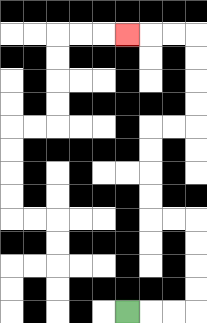{'start': '[5, 13]', 'end': '[5, 1]', 'path_directions': 'R,R,R,U,U,U,U,L,L,U,U,U,U,R,R,U,U,U,U,L,L,L', 'path_coordinates': '[[5, 13], [6, 13], [7, 13], [8, 13], [8, 12], [8, 11], [8, 10], [8, 9], [7, 9], [6, 9], [6, 8], [6, 7], [6, 6], [6, 5], [7, 5], [8, 5], [8, 4], [8, 3], [8, 2], [8, 1], [7, 1], [6, 1], [5, 1]]'}